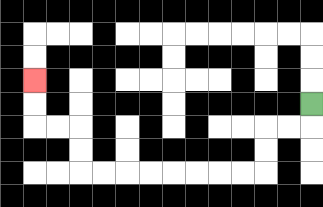{'start': '[13, 4]', 'end': '[1, 3]', 'path_directions': 'D,L,L,D,D,L,L,L,L,L,L,L,L,U,U,L,L,U,U', 'path_coordinates': '[[13, 4], [13, 5], [12, 5], [11, 5], [11, 6], [11, 7], [10, 7], [9, 7], [8, 7], [7, 7], [6, 7], [5, 7], [4, 7], [3, 7], [3, 6], [3, 5], [2, 5], [1, 5], [1, 4], [1, 3]]'}